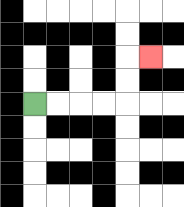{'start': '[1, 4]', 'end': '[6, 2]', 'path_directions': 'R,R,R,R,U,U,R', 'path_coordinates': '[[1, 4], [2, 4], [3, 4], [4, 4], [5, 4], [5, 3], [5, 2], [6, 2]]'}